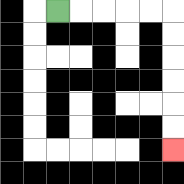{'start': '[2, 0]', 'end': '[7, 6]', 'path_directions': 'R,R,R,R,R,D,D,D,D,D,D', 'path_coordinates': '[[2, 0], [3, 0], [4, 0], [5, 0], [6, 0], [7, 0], [7, 1], [7, 2], [7, 3], [7, 4], [7, 5], [7, 6]]'}